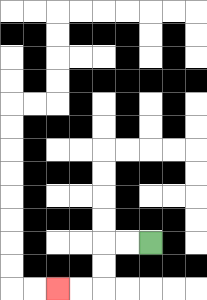{'start': '[6, 10]', 'end': '[2, 12]', 'path_directions': 'L,L,D,D,L,L', 'path_coordinates': '[[6, 10], [5, 10], [4, 10], [4, 11], [4, 12], [3, 12], [2, 12]]'}